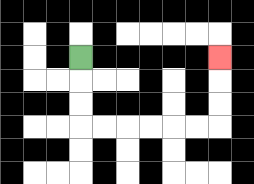{'start': '[3, 2]', 'end': '[9, 2]', 'path_directions': 'D,D,D,R,R,R,R,R,R,U,U,U', 'path_coordinates': '[[3, 2], [3, 3], [3, 4], [3, 5], [4, 5], [5, 5], [6, 5], [7, 5], [8, 5], [9, 5], [9, 4], [9, 3], [9, 2]]'}